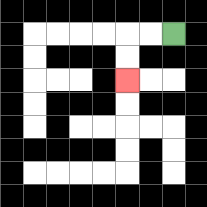{'start': '[7, 1]', 'end': '[5, 3]', 'path_directions': 'L,L,D,D', 'path_coordinates': '[[7, 1], [6, 1], [5, 1], [5, 2], [5, 3]]'}